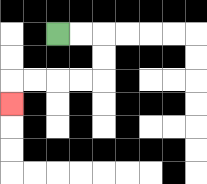{'start': '[2, 1]', 'end': '[0, 4]', 'path_directions': 'R,R,D,D,L,L,L,L,D', 'path_coordinates': '[[2, 1], [3, 1], [4, 1], [4, 2], [4, 3], [3, 3], [2, 3], [1, 3], [0, 3], [0, 4]]'}